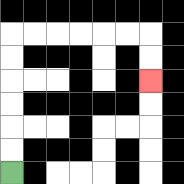{'start': '[0, 7]', 'end': '[6, 3]', 'path_directions': 'U,U,U,U,U,U,R,R,R,R,R,R,D,D', 'path_coordinates': '[[0, 7], [0, 6], [0, 5], [0, 4], [0, 3], [0, 2], [0, 1], [1, 1], [2, 1], [3, 1], [4, 1], [5, 1], [6, 1], [6, 2], [6, 3]]'}